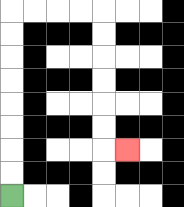{'start': '[0, 8]', 'end': '[5, 6]', 'path_directions': 'U,U,U,U,U,U,U,U,R,R,R,R,D,D,D,D,D,D,R', 'path_coordinates': '[[0, 8], [0, 7], [0, 6], [0, 5], [0, 4], [0, 3], [0, 2], [0, 1], [0, 0], [1, 0], [2, 0], [3, 0], [4, 0], [4, 1], [4, 2], [4, 3], [4, 4], [4, 5], [4, 6], [5, 6]]'}